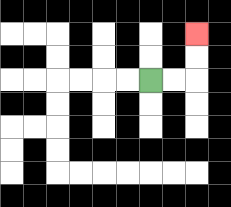{'start': '[6, 3]', 'end': '[8, 1]', 'path_directions': 'R,R,U,U', 'path_coordinates': '[[6, 3], [7, 3], [8, 3], [8, 2], [8, 1]]'}